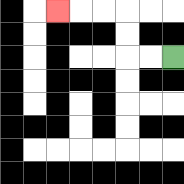{'start': '[7, 2]', 'end': '[2, 0]', 'path_directions': 'L,L,U,U,L,L,L', 'path_coordinates': '[[7, 2], [6, 2], [5, 2], [5, 1], [5, 0], [4, 0], [3, 0], [2, 0]]'}